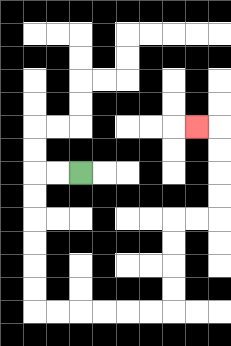{'start': '[3, 7]', 'end': '[8, 5]', 'path_directions': 'L,L,D,D,D,D,D,D,R,R,R,R,R,R,U,U,U,U,R,R,U,U,U,U,L', 'path_coordinates': '[[3, 7], [2, 7], [1, 7], [1, 8], [1, 9], [1, 10], [1, 11], [1, 12], [1, 13], [2, 13], [3, 13], [4, 13], [5, 13], [6, 13], [7, 13], [7, 12], [7, 11], [7, 10], [7, 9], [8, 9], [9, 9], [9, 8], [9, 7], [9, 6], [9, 5], [8, 5]]'}